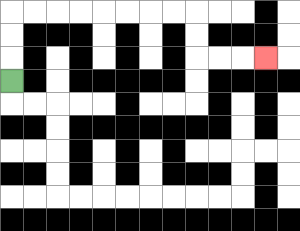{'start': '[0, 3]', 'end': '[11, 2]', 'path_directions': 'U,U,U,R,R,R,R,R,R,R,R,D,D,R,R,R', 'path_coordinates': '[[0, 3], [0, 2], [0, 1], [0, 0], [1, 0], [2, 0], [3, 0], [4, 0], [5, 0], [6, 0], [7, 0], [8, 0], [8, 1], [8, 2], [9, 2], [10, 2], [11, 2]]'}